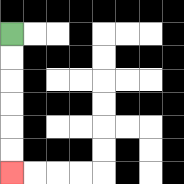{'start': '[0, 1]', 'end': '[0, 7]', 'path_directions': 'D,D,D,D,D,D', 'path_coordinates': '[[0, 1], [0, 2], [0, 3], [0, 4], [0, 5], [0, 6], [0, 7]]'}